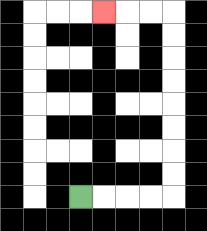{'start': '[3, 8]', 'end': '[4, 0]', 'path_directions': 'R,R,R,R,U,U,U,U,U,U,U,U,L,L,L', 'path_coordinates': '[[3, 8], [4, 8], [5, 8], [6, 8], [7, 8], [7, 7], [7, 6], [7, 5], [7, 4], [7, 3], [7, 2], [7, 1], [7, 0], [6, 0], [5, 0], [4, 0]]'}